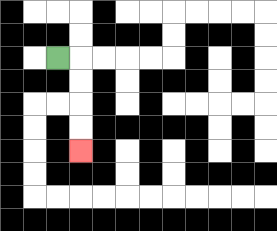{'start': '[2, 2]', 'end': '[3, 6]', 'path_directions': 'R,D,D,D,D', 'path_coordinates': '[[2, 2], [3, 2], [3, 3], [3, 4], [3, 5], [3, 6]]'}